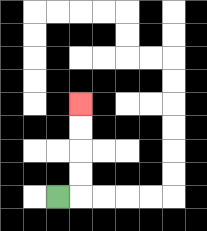{'start': '[2, 8]', 'end': '[3, 4]', 'path_directions': 'R,U,U,U,U', 'path_coordinates': '[[2, 8], [3, 8], [3, 7], [3, 6], [3, 5], [3, 4]]'}